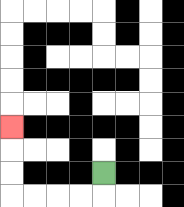{'start': '[4, 7]', 'end': '[0, 5]', 'path_directions': 'D,L,L,L,L,U,U,U', 'path_coordinates': '[[4, 7], [4, 8], [3, 8], [2, 8], [1, 8], [0, 8], [0, 7], [0, 6], [0, 5]]'}